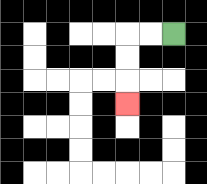{'start': '[7, 1]', 'end': '[5, 4]', 'path_directions': 'L,L,D,D,D', 'path_coordinates': '[[7, 1], [6, 1], [5, 1], [5, 2], [5, 3], [5, 4]]'}